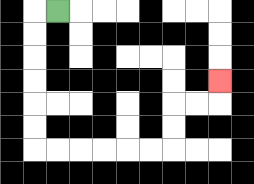{'start': '[2, 0]', 'end': '[9, 3]', 'path_directions': 'L,D,D,D,D,D,D,R,R,R,R,R,R,U,U,R,R,U', 'path_coordinates': '[[2, 0], [1, 0], [1, 1], [1, 2], [1, 3], [1, 4], [1, 5], [1, 6], [2, 6], [3, 6], [4, 6], [5, 6], [6, 6], [7, 6], [7, 5], [7, 4], [8, 4], [9, 4], [9, 3]]'}